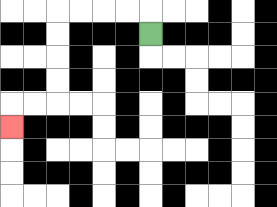{'start': '[6, 1]', 'end': '[0, 5]', 'path_directions': 'U,L,L,L,L,D,D,D,D,L,L,D', 'path_coordinates': '[[6, 1], [6, 0], [5, 0], [4, 0], [3, 0], [2, 0], [2, 1], [2, 2], [2, 3], [2, 4], [1, 4], [0, 4], [0, 5]]'}